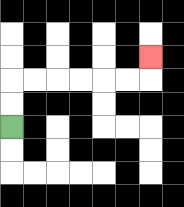{'start': '[0, 5]', 'end': '[6, 2]', 'path_directions': 'U,U,R,R,R,R,R,R,U', 'path_coordinates': '[[0, 5], [0, 4], [0, 3], [1, 3], [2, 3], [3, 3], [4, 3], [5, 3], [6, 3], [6, 2]]'}